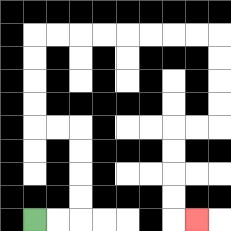{'start': '[1, 9]', 'end': '[8, 9]', 'path_directions': 'R,R,U,U,U,U,L,L,U,U,U,U,R,R,R,R,R,R,R,R,D,D,D,D,L,L,D,D,D,D,R', 'path_coordinates': '[[1, 9], [2, 9], [3, 9], [3, 8], [3, 7], [3, 6], [3, 5], [2, 5], [1, 5], [1, 4], [1, 3], [1, 2], [1, 1], [2, 1], [3, 1], [4, 1], [5, 1], [6, 1], [7, 1], [8, 1], [9, 1], [9, 2], [9, 3], [9, 4], [9, 5], [8, 5], [7, 5], [7, 6], [7, 7], [7, 8], [7, 9], [8, 9]]'}